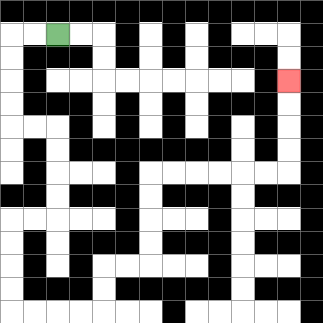{'start': '[2, 1]', 'end': '[12, 3]', 'path_directions': 'L,L,D,D,D,D,R,R,D,D,D,D,L,L,D,D,D,D,R,R,R,R,U,U,R,R,U,U,U,U,R,R,R,R,R,R,U,U,U,U', 'path_coordinates': '[[2, 1], [1, 1], [0, 1], [0, 2], [0, 3], [0, 4], [0, 5], [1, 5], [2, 5], [2, 6], [2, 7], [2, 8], [2, 9], [1, 9], [0, 9], [0, 10], [0, 11], [0, 12], [0, 13], [1, 13], [2, 13], [3, 13], [4, 13], [4, 12], [4, 11], [5, 11], [6, 11], [6, 10], [6, 9], [6, 8], [6, 7], [7, 7], [8, 7], [9, 7], [10, 7], [11, 7], [12, 7], [12, 6], [12, 5], [12, 4], [12, 3]]'}